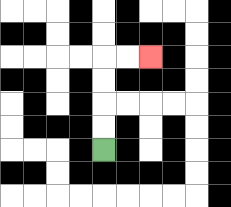{'start': '[4, 6]', 'end': '[6, 2]', 'path_directions': 'U,U,U,U,R,R', 'path_coordinates': '[[4, 6], [4, 5], [4, 4], [4, 3], [4, 2], [5, 2], [6, 2]]'}